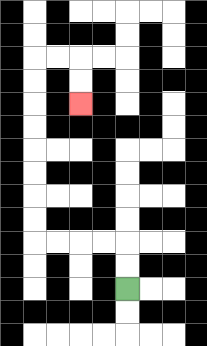{'start': '[5, 12]', 'end': '[3, 4]', 'path_directions': 'U,U,L,L,L,L,U,U,U,U,U,U,U,U,R,R,D,D', 'path_coordinates': '[[5, 12], [5, 11], [5, 10], [4, 10], [3, 10], [2, 10], [1, 10], [1, 9], [1, 8], [1, 7], [1, 6], [1, 5], [1, 4], [1, 3], [1, 2], [2, 2], [3, 2], [3, 3], [3, 4]]'}